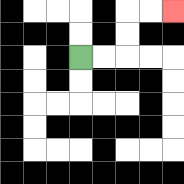{'start': '[3, 2]', 'end': '[7, 0]', 'path_directions': 'R,R,U,U,R,R', 'path_coordinates': '[[3, 2], [4, 2], [5, 2], [5, 1], [5, 0], [6, 0], [7, 0]]'}